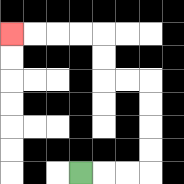{'start': '[3, 7]', 'end': '[0, 1]', 'path_directions': 'R,R,R,U,U,U,U,L,L,U,U,L,L,L,L', 'path_coordinates': '[[3, 7], [4, 7], [5, 7], [6, 7], [6, 6], [6, 5], [6, 4], [6, 3], [5, 3], [4, 3], [4, 2], [4, 1], [3, 1], [2, 1], [1, 1], [0, 1]]'}